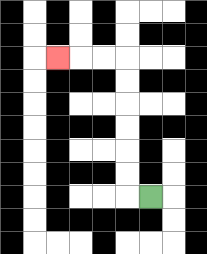{'start': '[6, 8]', 'end': '[2, 2]', 'path_directions': 'L,U,U,U,U,U,U,L,L,L', 'path_coordinates': '[[6, 8], [5, 8], [5, 7], [5, 6], [5, 5], [5, 4], [5, 3], [5, 2], [4, 2], [3, 2], [2, 2]]'}